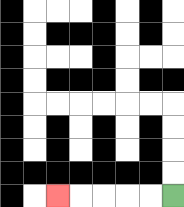{'start': '[7, 8]', 'end': '[2, 8]', 'path_directions': 'L,L,L,L,L', 'path_coordinates': '[[7, 8], [6, 8], [5, 8], [4, 8], [3, 8], [2, 8]]'}